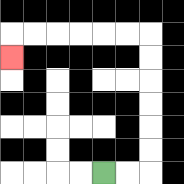{'start': '[4, 7]', 'end': '[0, 2]', 'path_directions': 'R,R,U,U,U,U,U,U,L,L,L,L,L,L,D', 'path_coordinates': '[[4, 7], [5, 7], [6, 7], [6, 6], [6, 5], [6, 4], [6, 3], [6, 2], [6, 1], [5, 1], [4, 1], [3, 1], [2, 1], [1, 1], [0, 1], [0, 2]]'}